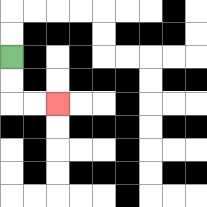{'start': '[0, 2]', 'end': '[2, 4]', 'path_directions': 'D,D,R,R', 'path_coordinates': '[[0, 2], [0, 3], [0, 4], [1, 4], [2, 4]]'}